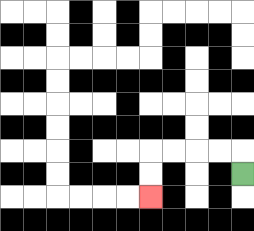{'start': '[10, 7]', 'end': '[6, 8]', 'path_directions': 'U,L,L,L,L,D,D', 'path_coordinates': '[[10, 7], [10, 6], [9, 6], [8, 6], [7, 6], [6, 6], [6, 7], [6, 8]]'}